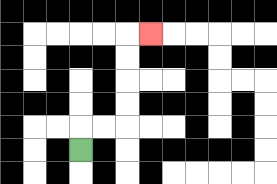{'start': '[3, 6]', 'end': '[6, 1]', 'path_directions': 'U,R,R,U,U,U,U,R', 'path_coordinates': '[[3, 6], [3, 5], [4, 5], [5, 5], [5, 4], [5, 3], [5, 2], [5, 1], [6, 1]]'}